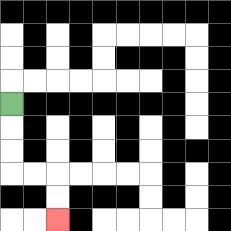{'start': '[0, 4]', 'end': '[2, 9]', 'path_directions': 'D,D,D,R,R,D,D', 'path_coordinates': '[[0, 4], [0, 5], [0, 6], [0, 7], [1, 7], [2, 7], [2, 8], [2, 9]]'}